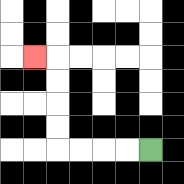{'start': '[6, 6]', 'end': '[1, 2]', 'path_directions': 'L,L,L,L,U,U,U,U,L', 'path_coordinates': '[[6, 6], [5, 6], [4, 6], [3, 6], [2, 6], [2, 5], [2, 4], [2, 3], [2, 2], [1, 2]]'}